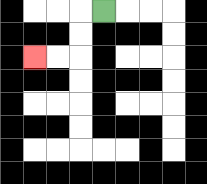{'start': '[4, 0]', 'end': '[1, 2]', 'path_directions': 'L,D,D,L,L', 'path_coordinates': '[[4, 0], [3, 0], [3, 1], [3, 2], [2, 2], [1, 2]]'}